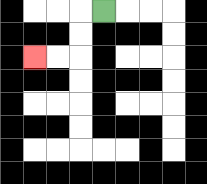{'start': '[4, 0]', 'end': '[1, 2]', 'path_directions': 'L,D,D,L,L', 'path_coordinates': '[[4, 0], [3, 0], [3, 1], [3, 2], [2, 2], [1, 2]]'}